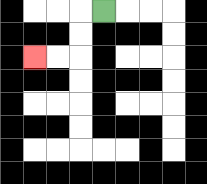{'start': '[4, 0]', 'end': '[1, 2]', 'path_directions': 'L,D,D,L,L', 'path_coordinates': '[[4, 0], [3, 0], [3, 1], [3, 2], [2, 2], [1, 2]]'}